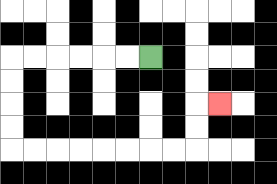{'start': '[6, 2]', 'end': '[9, 4]', 'path_directions': 'L,L,L,L,L,L,D,D,D,D,R,R,R,R,R,R,R,R,U,U,R', 'path_coordinates': '[[6, 2], [5, 2], [4, 2], [3, 2], [2, 2], [1, 2], [0, 2], [0, 3], [0, 4], [0, 5], [0, 6], [1, 6], [2, 6], [3, 6], [4, 6], [5, 6], [6, 6], [7, 6], [8, 6], [8, 5], [8, 4], [9, 4]]'}